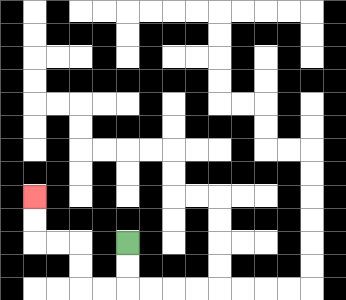{'start': '[5, 10]', 'end': '[1, 8]', 'path_directions': 'D,D,L,L,U,U,L,L,U,U', 'path_coordinates': '[[5, 10], [5, 11], [5, 12], [4, 12], [3, 12], [3, 11], [3, 10], [2, 10], [1, 10], [1, 9], [1, 8]]'}